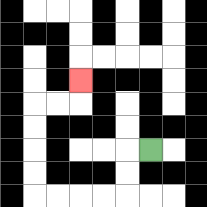{'start': '[6, 6]', 'end': '[3, 3]', 'path_directions': 'L,D,D,L,L,L,L,U,U,U,U,R,R,U', 'path_coordinates': '[[6, 6], [5, 6], [5, 7], [5, 8], [4, 8], [3, 8], [2, 8], [1, 8], [1, 7], [1, 6], [1, 5], [1, 4], [2, 4], [3, 4], [3, 3]]'}